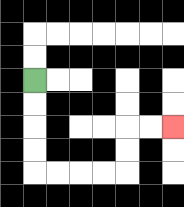{'start': '[1, 3]', 'end': '[7, 5]', 'path_directions': 'D,D,D,D,R,R,R,R,U,U,R,R', 'path_coordinates': '[[1, 3], [1, 4], [1, 5], [1, 6], [1, 7], [2, 7], [3, 7], [4, 7], [5, 7], [5, 6], [5, 5], [6, 5], [7, 5]]'}